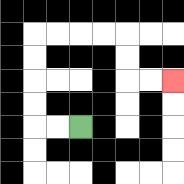{'start': '[3, 5]', 'end': '[7, 3]', 'path_directions': 'L,L,U,U,U,U,R,R,R,R,D,D,R,R', 'path_coordinates': '[[3, 5], [2, 5], [1, 5], [1, 4], [1, 3], [1, 2], [1, 1], [2, 1], [3, 1], [4, 1], [5, 1], [5, 2], [5, 3], [6, 3], [7, 3]]'}